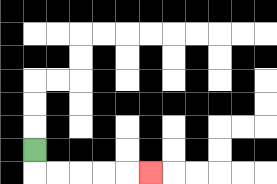{'start': '[1, 6]', 'end': '[6, 7]', 'path_directions': 'D,R,R,R,R,R', 'path_coordinates': '[[1, 6], [1, 7], [2, 7], [3, 7], [4, 7], [5, 7], [6, 7]]'}